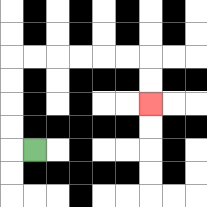{'start': '[1, 6]', 'end': '[6, 4]', 'path_directions': 'L,U,U,U,U,R,R,R,R,R,R,D,D', 'path_coordinates': '[[1, 6], [0, 6], [0, 5], [0, 4], [0, 3], [0, 2], [1, 2], [2, 2], [3, 2], [4, 2], [5, 2], [6, 2], [6, 3], [6, 4]]'}